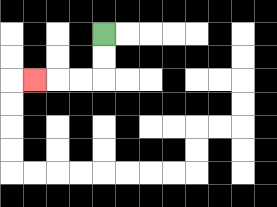{'start': '[4, 1]', 'end': '[1, 3]', 'path_directions': 'D,D,L,L,L', 'path_coordinates': '[[4, 1], [4, 2], [4, 3], [3, 3], [2, 3], [1, 3]]'}